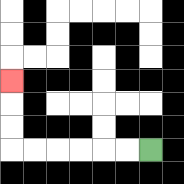{'start': '[6, 6]', 'end': '[0, 3]', 'path_directions': 'L,L,L,L,L,L,U,U,U', 'path_coordinates': '[[6, 6], [5, 6], [4, 6], [3, 6], [2, 6], [1, 6], [0, 6], [0, 5], [0, 4], [0, 3]]'}